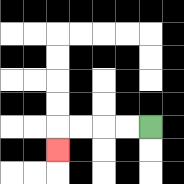{'start': '[6, 5]', 'end': '[2, 6]', 'path_directions': 'L,L,L,L,D', 'path_coordinates': '[[6, 5], [5, 5], [4, 5], [3, 5], [2, 5], [2, 6]]'}